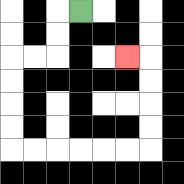{'start': '[3, 0]', 'end': '[5, 2]', 'path_directions': 'L,D,D,L,L,D,D,D,D,R,R,R,R,R,R,U,U,U,U,L', 'path_coordinates': '[[3, 0], [2, 0], [2, 1], [2, 2], [1, 2], [0, 2], [0, 3], [0, 4], [0, 5], [0, 6], [1, 6], [2, 6], [3, 6], [4, 6], [5, 6], [6, 6], [6, 5], [6, 4], [6, 3], [6, 2], [5, 2]]'}